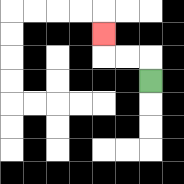{'start': '[6, 3]', 'end': '[4, 1]', 'path_directions': 'U,L,L,U', 'path_coordinates': '[[6, 3], [6, 2], [5, 2], [4, 2], [4, 1]]'}